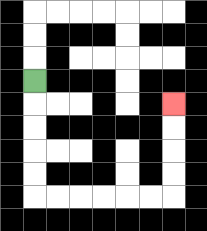{'start': '[1, 3]', 'end': '[7, 4]', 'path_directions': 'D,D,D,D,D,R,R,R,R,R,R,U,U,U,U', 'path_coordinates': '[[1, 3], [1, 4], [1, 5], [1, 6], [1, 7], [1, 8], [2, 8], [3, 8], [4, 8], [5, 8], [6, 8], [7, 8], [7, 7], [7, 6], [7, 5], [7, 4]]'}